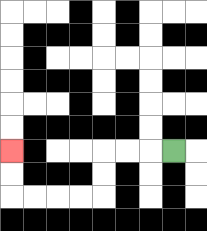{'start': '[7, 6]', 'end': '[0, 6]', 'path_directions': 'L,L,L,D,D,L,L,L,L,U,U', 'path_coordinates': '[[7, 6], [6, 6], [5, 6], [4, 6], [4, 7], [4, 8], [3, 8], [2, 8], [1, 8], [0, 8], [0, 7], [0, 6]]'}